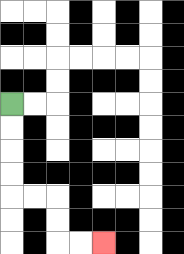{'start': '[0, 4]', 'end': '[4, 10]', 'path_directions': 'D,D,D,D,R,R,D,D,R,R', 'path_coordinates': '[[0, 4], [0, 5], [0, 6], [0, 7], [0, 8], [1, 8], [2, 8], [2, 9], [2, 10], [3, 10], [4, 10]]'}